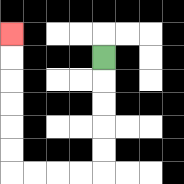{'start': '[4, 2]', 'end': '[0, 1]', 'path_directions': 'D,D,D,D,D,L,L,L,L,U,U,U,U,U,U', 'path_coordinates': '[[4, 2], [4, 3], [4, 4], [4, 5], [4, 6], [4, 7], [3, 7], [2, 7], [1, 7], [0, 7], [0, 6], [0, 5], [0, 4], [0, 3], [0, 2], [0, 1]]'}